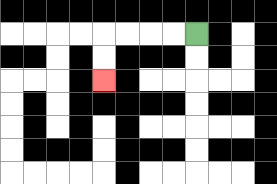{'start': '[8, 1]', 'end': '[4, 3]', 'path_directions': 'L,L,L,L,D,D', 'path_coordinates': '[[8, 1], [7, 1], [6, 1], [5, 1], [4, 1], [4, 2], [4, 3]]'}